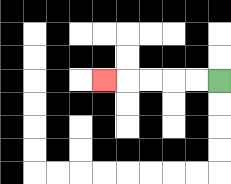{'start': '[9, 3]', 'end': '[4, 3]', 'path_directions': 'L,L,L,L,L', 'path_coordinates': '[[9, 3], [8, 3], [7, 3], [6, 3], [5, 3], [4, 3]]'}